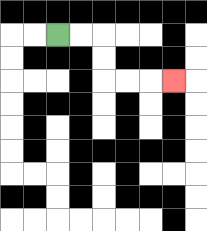{'start': '[2, 1]', 'end': '[7, 3]', 'path_directions': 'R,R,D,D,R,R,R', 'path_coordinates': '[[2, 1], [3, 1], [4, 1], [4, 2], [4, 3], [5, 3], [6, 3], [7, 3]]'}